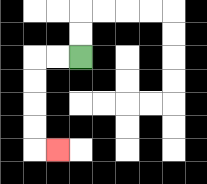{'start': '[3, 2]', 'end': '[2, 6]', 'path_directions': 'L,L,D,D,D,D,R', 'path_coordinates': '[[3, 2], [2, 2], [1, 2], [1, 3], [1, 4], [1, 5], [1, 6], [2, 6]]'}